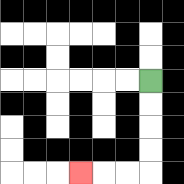{'start': '[6, 3]', 'end': '[3, 7]', 'path_directions': 'D,D,D,D,L,L,L', 'path_coordinates': '[[6, 3], [6, 4], [6, 5], [6, 6], [6, 7], [5, 7], [4, 7], [3, 7]]'}